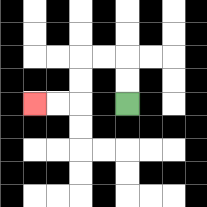{'start': '[5, 4]', 'end': '[1, 4]', 'path_directions': 'U,U,L,L,D,D,L,L', 'path_coordinates': '[[5, 4], [5, 3], [5, 2], [4, 2], [3, 2], [3, 3], [3, 4], [2, 4], [1, 4]]'}